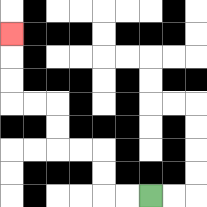{'start': '[6, 8]', 'end': '[0, 1]', 'path_directions': 'L,L,U,U,L,L,U,U,L,L,U,U,U', 'path_coordinates': '[[6, 8], [5, 8], [4, 8], [4, 7], [4, 6], [3, 6], [2, 6], [2, 5], [2, 4], [1, 4], [0, 4], [0, 3], [0, 2], [0, 1]]'}